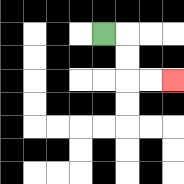{'start': '[4, 1]', 'end': '[7, 3]', 'path_directions': 'R,D,D,R,R', 'path_coordinates': '[[4, 1], [5, 1], [5, 2], [5, 3], [6, 3], [7, 3]]'}